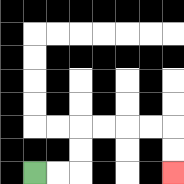{'start': '[1, 7]', 'end': '[7, 7]', 'path_directions': 'R,R,U,U,R,R,R,R,D,D', 'path_coordinates': '[[1, 7], [2, 7], [3, 7], [3, 6], [3, 5], [4, 5], [5, 5], [6, 5], [7, 5], [7, 6], [7, 7]]'}